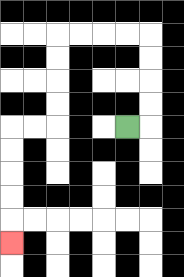{'start': '[5, 5]', 'end': '[0, 10]', 'path_directions': 'R,U,U,U,U,L,L,L,L,D,D,D,D,L,L,D,D,D,D,D', 'path_coordinates': '[[5, 5], [6, 5], [6, 4], [6, 3], [6, 2], [6, 1], [5, 1], [4, 1], [3, 1], [2, 1], [2, 2], [2, 3], [2, 4], [2, 5], [1, 5], [0, 5], [0, 6], [0, 7], [0, 8], [0, 9], [0, 10]]'}